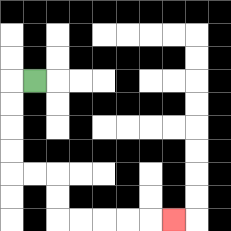{'start': '[1, 3]', 'end': '[7, 9]', 'path_directions': 'L,D,D,D,D,R,R,D,D,R,R,R,R,R', 'path_coordinates': '[[1, 3], [0, 3], [0, 4], [0, 5], [0, 6], [0, 7], [1, 7], [2, 7], [2, 8], [2, 9], [3, 9], [4, 9], [5, 9], [6, 9], [7, 9]]'}